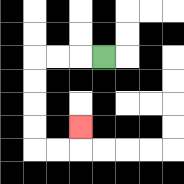{'start': '[4, 2]', 'end': '[3, 5]', 'path_directions': 'L,L,L,D,D,D,D,R,R,U', 'path_coordinates': '[[4, 2], [3, 2], [2, 2], [1, 2], [1, 3], [1, 4], [1, 5], [1, 6], [2, 6], [3, 6], [3, 5]]'}